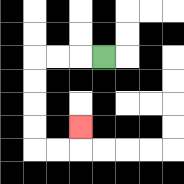{'start': '[4, 2]', 'end': '[3, 5]', 'path_directions': 'L,L,L,D,D,D,D,R,R,U', 'path_coordinates': '[[4, 2], [3, 2], [2, 2], [1, 2], [1, 3], [1, 4], [1, 5], [1, 6], [2, 6], [3, 6], [3, 5]]'}